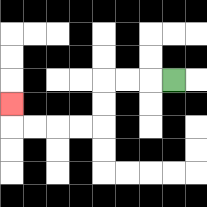{'start': '[7, 3]', 'end': '[0, 4]', 'path_directions': 'L,L,L,D,D,L,L,L,L,U', 'path_coordinates': '[[7, 3], [6, 3], [5, 3], [4, 3], [4, 4], [4, 5], [3, 5], [2, 5], [1, 5], [0, 5], [0, 4]]'}